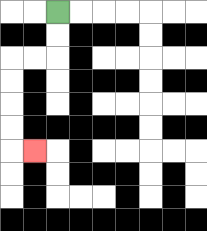{'start': '[2, 0]', 'end': '[1, 6]', 'path_directions': 'D,D,L,L,D,D,D,D,R', 'path_coordinates': '[[2, 0], [2, 1], [2, 2], [1, 2], [0, 2], [0, 3], [0, 4], [0, 5], [0, 6], [1, 6]]'}